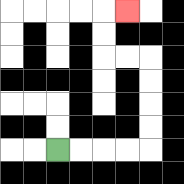{'start': '[2, 6]', 'end': '[5, 0]', 'path_directions': 'R,R,R,R,U,U,U,U,L,L,U,U,R', 'path_coordinates': '[[2, 6], [3, 6], [4, 6], [5, 6], [6, 6], [6, 5], [6, 4], [6, 3], [6, 2], [5, 2], [4, 2], [4, 1], [4, 0], [5, 0]]'}